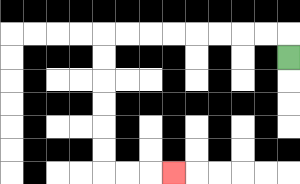{'start': '[12, 2]', 'end': '[7, 7]', 'path_directions': 'U,L,L,L,L,L,L,L,L,D,D,D,D,D,D,R,R,R', 'path_coordinates': '[[12, 2], [12, 1], [11, 1], [10, 1], [9, 1], [8, 1], [7, 1], [6, 1], [5, 1], [4, 1], [4, 2], [4, 3], [4, 4], [4, 5], [4, 6], [4, 7], [5, 7], [6, 7], [7, 7]]'}